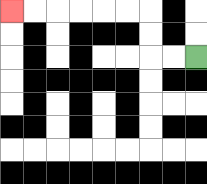{'start': '[8, 2]', 'end': '[0, 0]', 'path_directions': 'L,L,U,U,L,L,L,L,L,L', 'path_coordinates': '[[8, 2], [7, 2], [6, 2], [6, 1], [6, 0], [5, 0], [4, 0], [3, 0], [2, 0], [1, 0], [0, 0]]'}